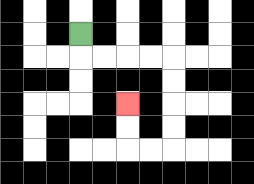{'start': '[3, 1]', 'end': '[5, 4]', 'path_directions': 'D,R,R,R,R,D,D,D,D,L,L,U,U', 'path_coordinates': '[[3, 1], [3, 2], [4, 2], [5, 2], [6, 2], [7, 2], [7, 3], [7, 4], [7, 5], [7, 6], [6, 6], [5, 6], [5, 5], [5, 4]]'}